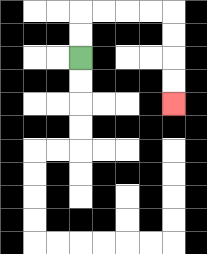{'start': '[3, 2]', 'end': '[7, 4]', 'path_directions': 'U,U,R,R,R,R,D,D,D,D', 'path_coordinates': '[[3, 2], [3, 1], [3, 0], [4, 0], [5, 0], [6, 0], [7, 0], [7, 1], [7, 2], [7, 3], [7, 4]]'}